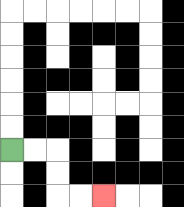{'start': '[0, 6]', 'end': '[4, 8]', 'path_directions': 'R,R,D,D,R,R', 'path_coordinates': '[[0, 6], [1, 6], [2, 6], [2, 7], [2, 8], [3, 8], [4, 8]]'}